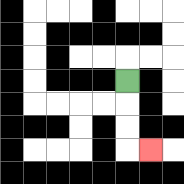{'start': '[5, 3]', 'end': '[6, 6]', 'path_directions': 'D,D,D,R', 'path_coordinates': '[[5, 3], [5, 4], [5, 5], [5, 6], [6, 6]]'}